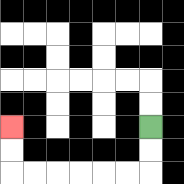{'start': '[6, 5]', 'end': '[0, 5]', 'path_directions': 'D,D,L,L,L,L,L,L,U,U', 'path_coordinates': '[[6, 5], [6, 6], [6, 7], [5, 7], [4, 7], [3, 7], [2, 7], [1, 7], [0, 7], [0, 6], [0, 5]]'}